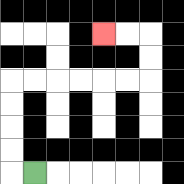{'start': '[1, 7]', 'end': '[4, 1]', 'path_directions': 'L,U,U,U,U,R,R,R,R,R,R,U,U,L,L', 'path_coordinates': '[[1, 7], [0, 7], [0, 6], [0, 5], [0, 4], [0, 3], [1, 3], [2, 3], [3, 3], [4, 3], [5, 3], [6, 3], [6, 2], [6, 1], [5, 1], [4, 1]]'}